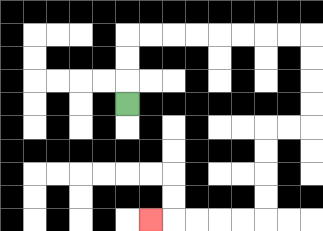{'start': '[5, 4]', 'end': '[6, 9]', 'path_directions': 'U,U,U,R,R,R,R,R,R,R,R,D,D,D,D,L,L,D,D,D,D,L,L,L,L,L', 'path_coordinates': '[[5, 4], [5, 3], [5, 2], [5, 1], [6, 1], [7, 1], [8, 1], [9, 1], [10, 1], [11, 1], [12, 1], [13, 1], [13, 2], [13, 3], [13, 4], [13, 5], [12, 5], [11, 5], [11, 6], [11, 7], [11, 8], [11, 9], [10, 9], [9, 9], [8, 9], [7, 9], [6, 9]]'}